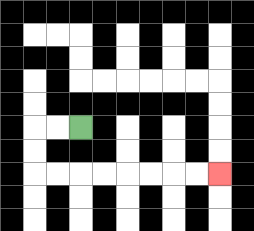{'start': '[3, 5]', 'end': '[9, 7]', 'path_directions': 'L,L,D,D,R,R,R,R,R,R,R,R', 'path_coordinates': '[[3, 5], [2, 5], [1, 5], [1, 6], [1, 7], [2, 7], [3, 7], [4, 7], [5, 7], [6, 7], [7, 7], [8, 7], [9, 7]]'}